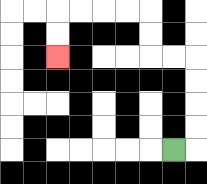{'start': '[7, 6]', 'end': '[2, 2]', 'path_directions': 'R,U,U,U,U,L,L,U,U,L,L,L,L,D,D', 'path_coordinates': '[[7, 6], [8, 6], [8, 5], [8, 4], [8, 3], [8, 2], [7, 2], [6, 2], [6, 1], [6, 0], [5, 0], [4, 0], [3, 0], [2, 0], [2, 1], [2, 2]]'}